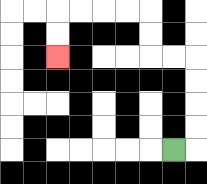{'start': '[7, 6]', 'end': '[2, 2]', 'path_directions': 'R,U,U,U,U,L,L,U,U,L,L,L,L,D,D', 'path_coordinates': '[[7, 6], [8, 6], [8, 5], [8, 4], [8, 3], [8, 2], [7, 2], [6, 2], [6, 1], [6, 0], [5, 0], [4, 0], [3, 0], [2, 0], [2, 1], [2, 2]]'}